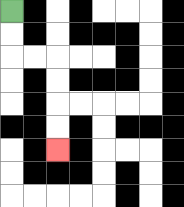{'start': '[0, 0]', 'end': '[2, 6]', 'path_directions': 'D,D,R,R,D,D,D,D', 'path_coordinates': '[[0, 0], [0, 1], [0, 2], [1, 2], [2, 2], [2, 3], [2, 4], [2, 5], [2, 6]]'}